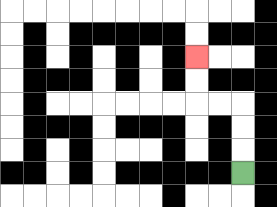{'start': '[10, 7]', 'end': '[8, 2]', 'path_directions': 'U,U,U,L,L,U,U', 'path_coordinates': '[[10, 7], [10, 6], [10, 5], [10, 4], [9, 4], [8, 4], [8, 3], [8, 2]]'}